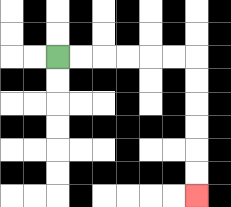{'start': '[2, 2]', 'end': '[8, 8]', 'path_directions': 'R,R,R,R,R,R,D,D,D,D,D,D', 'path_coordinates': '[[2, 2], [3, 2], [4, 2], [5, 2], [6, 2], [7, 2], [8, 2], [8, 3], [8, 4], [8, 5], [8, 6], [8, 7], [8, 8]]'}